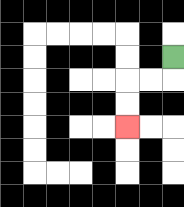{'start': '[7, 2]', 'end': '[5, 5]', 'path_directions': 'D,L,L,D,D', 'path_coordinates': '[[7, 2], [7, 3], [6, 3], [5, 3], [5, 4], [5, 5]]'}